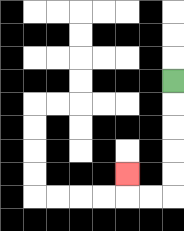{'start': '[7, 3]', 'end': '[5, 7]', 'path_directions': 'D,D,D,D,D,L,L,U', 'path_coordinates': '[[7, 3], [7, 4], [7, 5], [7, 6], [7, 7], [7, 8], [6, 8], [5, 8], [5, 7]]'}